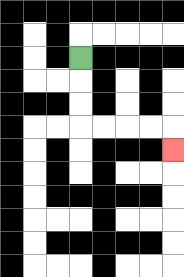{'start': '[3, 2]', 'end': '[7, 6]', 'path_directions': 'D,D,D,R,R,R,R,D', 'path_coordinates': '[[3, 2], [3, 3], [3, 4], [3, 5], [4, 5], [5, 5], [6, 5], [7, 5], [7, 6]]'}